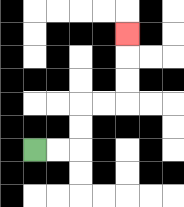{'start': '[1, 6]', 'end': '[5, 1]', 'path_directions': 'R,R,U,U,R,R,U,U,U', 'path_coordinates': '[[1, 6], [2, 6], [3, 6], [3, 5], [3, 4], [4, 4], [5, 4], [5, 3], [5, 2], [5, 1]]'}